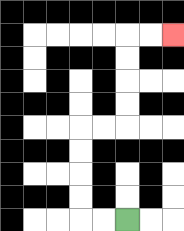{'start': '[5, 9]', 'end': '[7, 1]', 'path_directions': 'L,L,U,U,U,U,R,R,U,U,U,U,R,R', 'path_coordinates': '[[5, 9], [4, 9], [3, 9], [3, 8], [3, 7], [3, 6], [3, 5], [4, 5], [5, 5], [5, 4], [5, 3], [5, 2], [5, 1], [6, 1], [7, 1]]'}